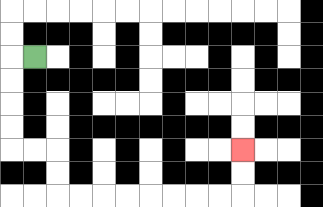{'start': '[1, 2]', 'end': '[10, 6]', 'path_directions': 'L,D,D,D,D,R,R,D,D,R,R,R,R,R,R,R,R,U,U', 'path_coordinates': '[[1, 2], [0, 2], [0, 3], [0, 4], [0, 5], [0, 6], [1, 6], [2, 6], [2, 7], [2, 8], [3, 8], [4, 8], [5, 8], [6, 8], [7, 8], [8, 8], [9, 8], [10, 8], [10, 7], [10, 6]]'}